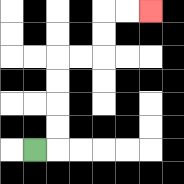{'start': '[1, 6]', 'end': '[6, 0]', 'path_directions': 'R,U,U,U,U,R,R,U,U,R,R', 'path_coordinates': '[[1, 6], [2, 6], [2, 5], [2, 4], [2, 3], [2, 2], [3, 2], [4, 2], [4, 1], [4, 0], [5, 0], [6, 0]]'}